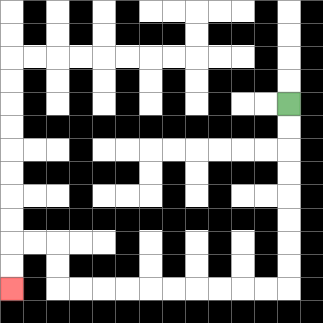{'start': '[12, 4]', 'end': '[0, 12]', 'path_directions': 'D,D,D,D,D,D,D,D,L,L,L,L,L,L,L,L,L,L,U,U,L,L,D,D', 'path_coordinates': '[[12, 4], [12, 5], [12, 6], [12, 7], [12, 8], [12, 9], [12, 10], [12, 11], [12, 12], [11, 12], [10, 12], [9, 12], [8, 12], [7, 12], [6, 12], [5, 12], [4, 12], [3, 12], [2, 12], [2, 11], [2, 10], [1, 10], [0, 10], [0, 11], [0, 12]]'}